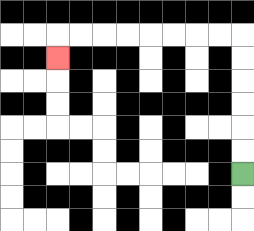{'start': '[10, 7]', 'end': '[2, 2]', 'path_directions': 'U,U,U,U,U,U,L,L,L,L,L,L,L,L,D', 'path_coordinates': '[[10, 7], [10, 6], [10, 5], [10, 4], [10, 3], [10, 2], [10, 1], [9, 1], [8, 1], [7, 1], [6, 1], [5, 1], [4, 1], [3, 1], [2, 1], [2, 2]]'}